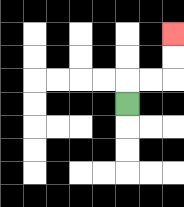{'start': '[5, 4]', 'end': '[7, 1]', 'path_directions': 'U,R,R,U,U', 'path_coordinates': '[[5, 4], [5, 3], [6, 3], [7, 3], [7, 2], [7, 1]]'}